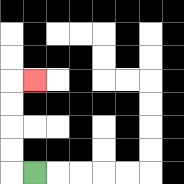{'start': '[1, 7]', 'end': '[1, 3]', 'path_directions': 'L,U,U,U,U,R', 'path_coordinates': '[[1, 7], [0, 7], [0, 6], [0, 5], [0, 4], [0, 3], [1, 3]]'}